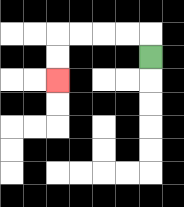{'start': '[6, 2]', 'end': '[2, 3]', 'path_directions': 'U,L,L,L,L,D,D', 'path_coordinates': '[[6, 2], [6, 1], [5, 1], [4, 1], [3, 1], [2, 1], [2, 2], [2, 3]]'}